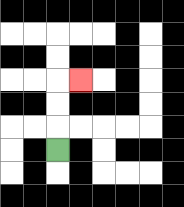{'start': '[2, 6]', 'end': '[3, 3]', 'path_directions': 'U,U,U,R', 'path_coordinates': '[[2, 6], [2, 5], [2, 4], [2, 3], [3, 3]]'}